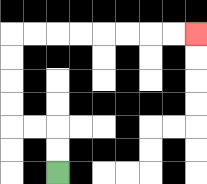{'start': '[2, 7]', 'end': '[8, 1]', 'path_directions': 'U,U,L,L,U,U,U,U,R,R,R,R,R,R,R,R', 'path_coordinates': '[[2, 7], [2, 6], [2, 5], [1, 5], [0, 5], [0, 4], [0, 3], [0, 2], [0, 1], [1, 1], [2, 1], [3, 1], [4, 1], [5, 1], [6, 1], [7, 1], [8, 1]]'}